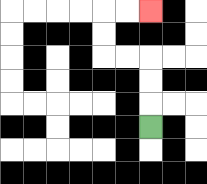{'start': '[6, 5]', 'end': '[6, 0]', 'path_directions': 'U,U,U,L,L,U,U,R,R', 'path_coordinates': '[[6, 5], [6, 4], [6, 3], [6, 2], [5, 2], [4, 2], [4, 1], [4, 0], [5, 0], [6, 0]]'}